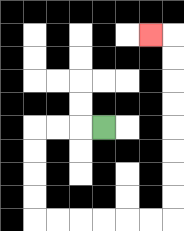{'start': '[4, 5]', 'end': '[6, 1]', 'path_directions': 'L,L,L,D,D,D,D,R,R,R,R,R,R,U,U,U,U,U,U,U,U,L', 'path_coordinates': '[[4, 5], [3, 5], [2, 5], [1, 5], [1, 6], [1, 7], [1, 8], [1, 9], [2, 9], [3, 9], [4, 9], [5, 9], [6, 9], [7, 9], [7, 8], [7, 7], [7, 6], [7, 5], [7, 4], [7, 3], [7, 2], [7, 1], [6, 1]]'}